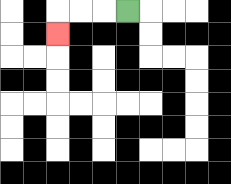{'start': '[5, 0]', 'end': '[2, 1]', 'path_directions': 'L,L,L,D', 'path_coordinates': '[[5, 0], [4, 0], [3, 0], [2, 0], [2, 1]]'}